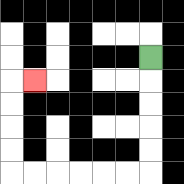{'start': '[6, 2]', 'end': '[1, 3]', 'path_directions': 'D,D,D,D,D,L,L,L,L,L,L,U,U,U,U,R', 'path_coordinates': '[[6, 2], [6, 3], [6, 4], [6, 5], [6, 6], [6, 7], [5, 7], [4, 7], [3, 7], [2, 7], [1, 7], [0, 7], [0, 6], [0, 5], [0, 4], [0, 3], [1, 3]]'}